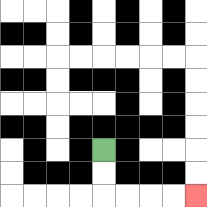{'start': '[4, 6]', 'end': '[8, 8]', 'path_directions': 'D,D,R,R,R,R', 'path_coordinates': '[[4, 6], [4, 7], [4, 8], [5, 8], [6, 8], [7, 8], [8, 8]]'}